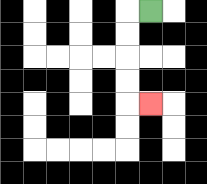{'start': '[6, 0]', 'end': '[6, 4]', 'path_directions': 'L,D,D,D,D,R', 'path_coordinates': '[[6, 0], [5, 0], [5, 1], [5, 2], [5, 3], [5, 4], [6, 4]]'}